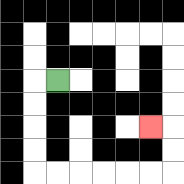{'start': '[2, 3]', 'end': '[6, 5]', 'path_directions': 'L,D,D,D,D,R,R,R,R,R,R,U,U,L', 'path_coordinates': '[[2, 3], [1, 3], [1, 4], [1, 5], [1, 6], [1, 7], [2, 7], [3, 7], [4, 7], [5, 7], [6, 7], [7, 7], [7, 6], [7, 5], [6, 5]]'}